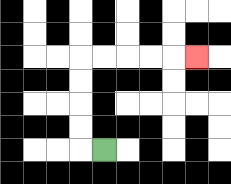{'start': '[4, 6]', 'end': '[8, 2]', 'path_directions': 'L,U,U,U,U,R,R,R,R,R', 'path_coordinates': '[[4, 6], [3, 6], [3, 5], [3, 4], [3, 3], [3, 2], [4, 2], [5, 2], [6, 2], [7, 2], [8, 2]]'}